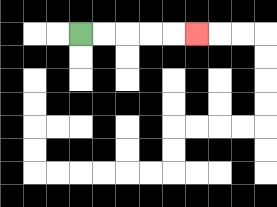{'start': '[3, 1]', 'end': '[8, 1]', 'path_directions': 'R,R,R,R,R', 'path_coordinates': '[[3, 1], [4, 1], [5, 1], [6, 1], [7, 1], [8, 1]]'}